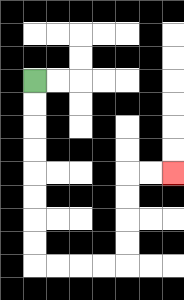{'start': '[1, 3]', 'end': '[7, 7]', 'path_directions': 'D,D,D,D,D,D,D,D,R,R,R,R,U,U,U,U,R,R', 'path_coordinates': '[[1, 3], [1, 4], [1, 5], [1, 6], [1, 7], [1, 8], [1, 9], [1, 10], [1, 11], [2, 11], [3, 11], [4, 11], [5, 11], [5, 10], [5, 9], [5, 8], [5, 7], [6, 7], [7, 7]]'}